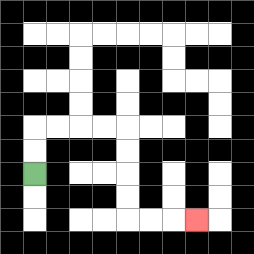{'start': '[1, 7]', 'end': '[8, 9]', 'path_directions': 'U,U,R,R,R,R,D,D,D,D,R,R,R', 'path_coordinates': '[[1, 7], [1, 6], [1, 5], [2, 5], [3, 5], [4, 5], [5, 5], [5, 6], [5, 7], [5, 8], [5, 9], [6, 9], [7, 9], [8, 9]]'}